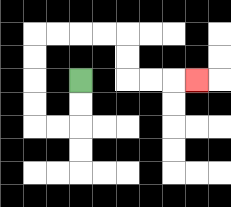{'start': '[3, 3]', 'end': '[8, 3]', 'path_directions': 'D,D,L,L,U,U,U,U,R,R,R,R,D,D,R,R,R', 'path_coordinates': '[[3, 3], [3, 4], [3, 5], [2, 5], [1, 5], [1, 4], [1, 3], [1, 2], [1, 1], [2, 1], [3, 1], [4, 1], [5, 1], [5, 2], [5, 3], [6, 3], [7, 3], [8, 3]]'}